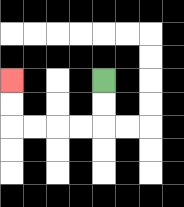{'start': '[4, 3]', 'end': '[0, 3]', 'path_directions': 'D,D,L,L,L,L,U,U', 'path_coordinates': '[[4, 3], [4, 4], [4, 5], [3, 5], [2, 5], [1, 5], [0, 5], [0, 4], [0, 3]]'}